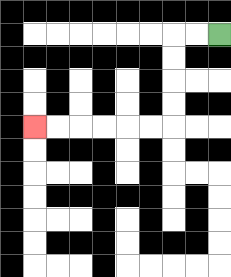{'start': '[9, 1]', 'end': '[1, 5]', 'path_directions': 'L,L,D,D,D,D,L,L,L,L,L,L', 'path_coordinates': '[[9, 1], [8, 1], [7, 1], [7, 2], [7, 3], [7, 4], [7, 5], [6, 5], [5, 5], [4, 5], [3, 5], [2, 5], [1, 5]]'}